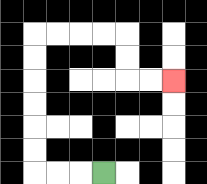{'start': '[4, 7]', 'end': '[7, 3]', 'path_directions': 'L,L,L,U,U,U,U,U,U,R,R,R,R,D,D,R,R', 'path_coordinates': '[[4, 7], [3, 7], [2, 7], [1, 7], [1, 6], [1, 5], [1, 4], [1, 3], [1, 2], [1, 1], [2, 1], [3, 1], [4, 1], [5, 1], [5, 2], [5, 3], [6, 3], [7, 3]]'}